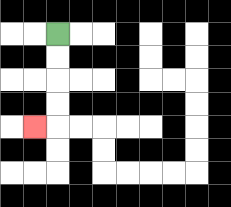{'start': '[2, 1]', 'end': '[1, 5]', 'path_directions': 'D,D,D,D,L', 'path_coordinates': '[[2, 1], [2, 2], [2, 3], [2, 4], [2, 5], [1, 5]]'}